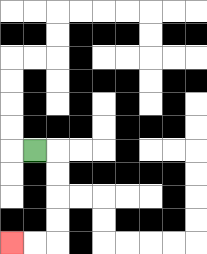{'start': '[1, 6]', 'end': '[0, 10]', 'path_directions': 'R,D,D,D,D,L,L', 'path_coordinates': '[[1, 6], [2, 6], [2, 7], [2, 8], [2, 9], [2, 10], [1, 10], [0, 10]]'}